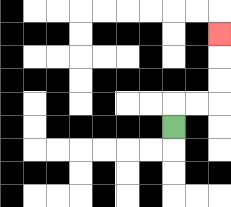{'start': '[7, 5]', 'end': '[9, 1]', 'path_directions': 'U,R,R,U,U,U', 'path_coordinates': '[[7, 5], [7, 4], [8, 4], [9, 4], [9, 3], [9, 2], [9, 1]]'}